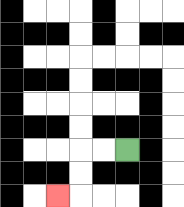{'start': '[5, 6]', 'end': '[2, 8]', 'path_directions': 'L,L,D,D,L', 'path_coordinates': '[[5, 6], [4, 6], [3, 6], [3, 7], [3, 8], [2, 8]]'}